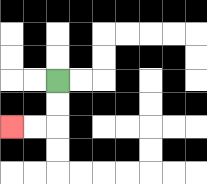{'start': '[2, 3]', 'end': '[0, 5]', 'path_directions': 'D,D,L,L', 'path_coordinates': '[[2, 3], [2, 4], [2, 5], [1, 5], [0, 5]]'}